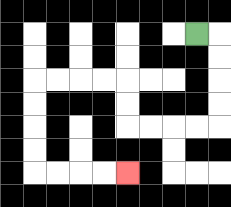{'start': '[8, 1]', 'end': '[5, 7]', 'path_directions': 'R,D,D,D,D,L,L,L,L,U,U,L,L,L,L,D,D,D,D,R,R,R,R', 'path_coordinates': '[[8, 1], [9, 1], [9, 2], [9, 3], [9, 4], [9, 5], [8, 5], [7, 5], [6, 5], [5, 5], [5, 4], [5, 3], [4, 3], [3, 3], [2, 3], [1, 3], [1, 4], [1, 5], [1, 6], [1, 7], [2, 7], [3, 7], [4, 7], [5, 7]]'}